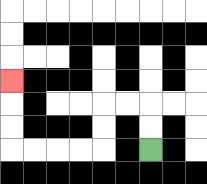{'start': '[6, 6]', 'end': '[0, 3]', 'path_directions': 'U,U,L,L,D,D,L,L,L,L,U,U,U', 'path_coordinates': '[[6, 6], [6, 5], [6, 4], [5, 4], [4, 4], [4, 5], [4, 6], [3, 6], [2, 6], [1, 6], [0, 6], [0, 5], [0, 4], [0, 3]]'}